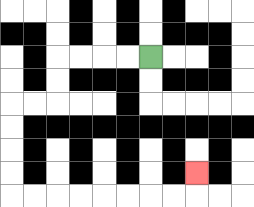{'start': '[6, 2]', 'end': '[8, 7]', 'path_directions': 'L,L,L,L,D,D,L,L,D,D,D,D,R,R,R,R,R,R,R,R,U', 'path_coordinates': '[[6, 2], [5, 2], [4, 2], [3, 2], [2, 2], [2, 3], [2, 4], [1, 4], [0, 4], [0, 5], [0, 6], [0, 7], [0, 8], [1, 8], [2, 8], [3, 8], [4, 8], [5, 8], [6, 8], [7, 8], [8, 8], [8, 7]]'}